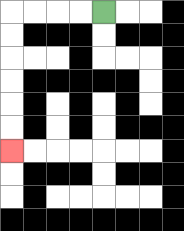{'start': '[4, 0]', 'end': '[0, 6]', 'path_directions': 'L,L,L,L,D,D,D,D,D,D', 'path_coordinates': '[[4, 0], [3, 0], [2, 0], [1, 0], [0, 0], [0, 1], [0, 2], [0, 3], [0, 4], [0, 5], [0, 6]]'}